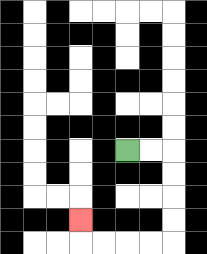{'start': '[5, 6]', 'end': '[3, 9]', 'path_directions': 'R,R,D,D,D,D,L,L,L,L,U', 'path_coordinates': '[[5, 6], [6, 6], [7, 6], [7, 7], [7, 8], [7, 9], [7, 10], [6, 10], [5, 10], [4, 10], [3, 10], [3, 9]]'}